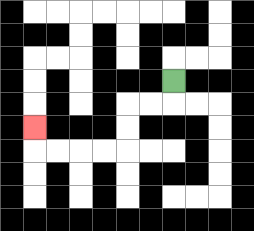{'start': '[7, 3]', 'end': '[1, 5]', 'path_directions': 'D,L,L,D,D,L,L,L,L,U', 'path_coordinates': '[[7, 3], [7, 4], [6, 4], [5, 4], [5, 5], [5, 6], [4, 6], [3, 6], [2, 6], [1, 6], [1, 5]]'}